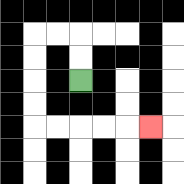{'start': '[3, 3]', 'end': '[6, 5]', 'path_directions': 'U,U,L,L,D,D,D,D,R,R,R,R,R', 'path_coordinates': '[[3, 3], [3, 2], [3, 1], [2, 1], [1, 1], [1, 2], [1, 3], [1, 4], [1, 5], [2, 5], [3, 5], [4, 5], [5, 5], [6, 5]]'}